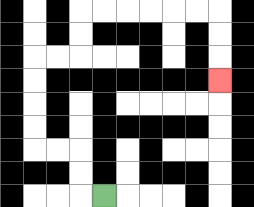{'start': '[4, 8]', 'end': '[9, 3]', 'path_directions': 'L,U,U,L,L,U,U,U,U,R,R,U,U,R,R,R,R,R,R,D,D,D', 'path_coordinates': '[[4, 8], [3, 8], [3, 7], [3, 6], [2, 6], [1, 6], [1, 5], [1, 4], [1, 3], [1, 2], [2, 2], [3, 2], [3, 1], [3, 0], [4, 0], [5, 0], [6, 0], [7, 0], [8, 0], [9, 0], [9, 1], [9, 2], [9, 3]]'}